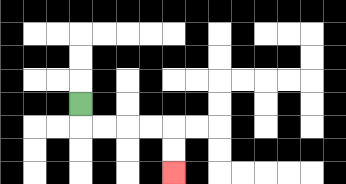{'start': '[3, 4]', 'end': '[7, 7]', 'path_directions': 'D,R,R,R,R,D,D', 'path_coordinates': '[[3, 4], [3, 5], [4, 5], [5, 5], [6, 5], [7, 5], [7, 6], [7, 7]]'}